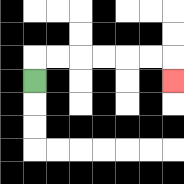{'start': '[1, 3]', 'end': '[7, 3]', 'path_directions': 'U,R,R,R,R,R,R,D', 'path_coordinates': '[[1, 3], [1, 2], [2, 2], [3, 2], [4, 2], [5, 2], [6, 2], [7, 2], [7, 3]]'}